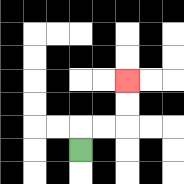{'start': '[3, 6]', 'end': '[5, 3]', 'path_directions': 'U,R,R,U,U', 'path_coordinates': '[[3, 6], [3, 5], [4, 5], [5, 5], [5, 4], [5, 3]]'}